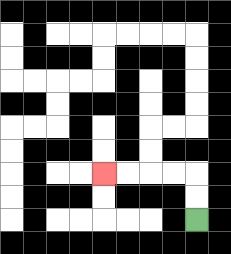{'start': '[8, 9]', 'end': '[4, 7]', 'path_directions': 'U,U,L,L,L,L', 'path_coordinates': '[[8, 9], [8, 8], [8, 7], [7, 7], [6, 7], [5, 7], [4, 7]]'}